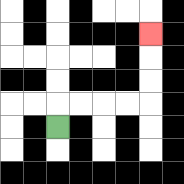{'start': '[2, 5]', 'end': '[6, 1]', 'path_directions': 'U,R,R,R,R,U,U,U', 'path_coordinates': '[[2, 5], [2, 4], [3, 4], [4, 4], [5, 4], [6, 4], [6, 3], [6, 2], [6, 1]]'}